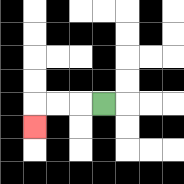{'start': '[4, 4]', 'end': '[1, 5]', 'path_directions': 'L,L,L,D', 'path_coordinates': '[[4, 4], [3, 4], [2, 4], [1, 4], [1, 5]]'}